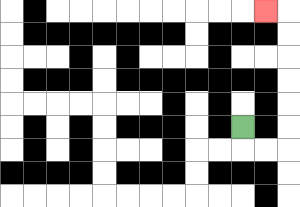{'start': '[10, 5]', 'end': '[11, 0]', 'path_directions': 'D,R,R,U,U,U,U,U,U,L', 'path_coordinates': '[[10, 5], [10, 6], [11, 6], [12, 6], [12, 5], [12, 4], [12, 3], [12, 2], [12, 1], [12, 0], [11, 0]]'}